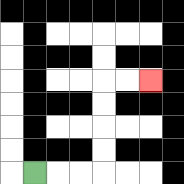{'start': '[1, 7]', 'end': '[6, 3]', 'path_directions': 'R,R,R,U,U,U,U,R,R', 'path_coordinates': '[[1, 7], [2, 7], [3, 7], [4, 7], [4, 6], [4, 5], [4, 4], [4, 3], [5, 3], [6, 3]]'}